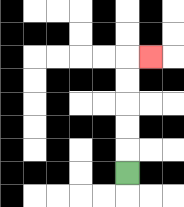{'start': '[5, 7]', 'end': '[6, 2]', 'path_directions': 'U,U,U,U,U,R', 'path_coordinates': '[[5, 7], [5, 6], [5, 5], [5, 4], [5, 3], [5, 2], [6, 2]]'}